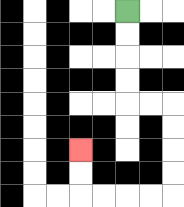{'start': '[5, 0]', 'end': '[3, 6]', 'path_directions': 'D,D,D,D,R,R,D,D,D,D,L,L,L,L,U,U', 'path_coordinates': '[[5, 0], [5, 1], [5, 2], [5, 3], [5, 4], [6, 4], [7, 4], [7, 5], [7, 6], [7, 7], [7, 8], [6, 8], [5, 8], [4, 8], [3, 8], [3, 7], [3, 6]]'}